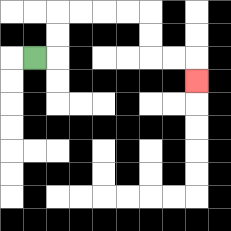{'start': '[1, 2]', 'end': '[8, 3]', 'path_directions': 'R,U,U,R,R,R,R,D,D,R,R,D', 'path_coordinates': '[[1, 2], [2, 2], [2, 1], [2, 0], [3, 0], [4, 0], [5, 0], [6, 0], [6, 1], [6, 2], [7, 2], [8, 2], [8, 3]]'}